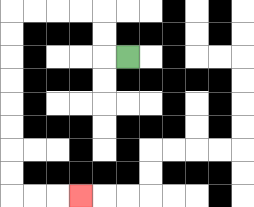{'start': '[5, 2]', 'end': '[3, 8]', 'path_directions': 'L,U,U,L,L,L,L,D,D,D,D,D,D,D,D,R,R,R', 'path_coordinates': '[[5, 2], [4, 2], [4, 1], [4, 0], [3, 0], [2, 0], [1, 0], [0, 0], [0, 1], [0, 2], [0, 3], [0, 4], [0, 5], [0, 6], [0, 7], [0, 8], [1, 8], [2, 8], [3, 8]]'}